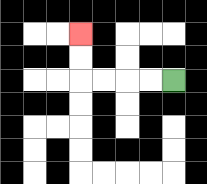{'start': '[7, 3]', 'end': '[3, 1]', 'path_directions': 'L,L,L,L,U,U', 'path_coordinates': '[[7, 3], [6, 3], [5, 3], [4, 3], [3, 3], [3, 2], [3, 1]]'}